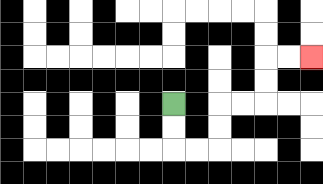{'start': '[7, 4]', 'end': '[13, 2]', 'path_directions': 'D,D,R,R,U,U,R,R,U,U,R,R', 'path_coordinates': '[[7, 4], [7, 5], [7, 6], [8, 6], [9, 6], [9, 5], [9, 4], [10, 4], [11, 4], [11, 3], [11, 2], [12, 2], [13, 2]]'}